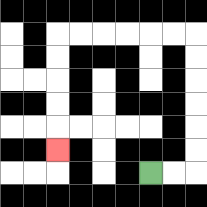{'start': '[6, 7]', 'end': '[2, 6]', 'path_directions': 'R,R,U,U,U,U,U,U,L,L,L,L,L,L,D,D,D,D,D', 'path_coordinates': '[[6, 7], [7, 7], [8, 7], [8, 6], [8, 5], [8, 4], [8, 3], [8, 2], [8, 1], [7, 1], [6, 1], [5, 1], [4, 1], [3, 1], [2, 1], [2, 2], [2, 3], [2, 4], [2, 5], [2, 6]]'}